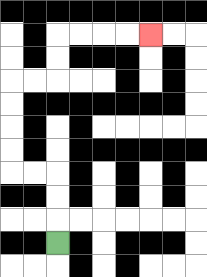{'start': '[2, 10]', 'end': '[6, 1]', 'path_directions': 'U,U,U,L,L,U,U,U,U,R,R,U,U,R,R,R,R', 'path_coordinates': '[[2, 10], [2, 9], [2, 8], [2, 7], [1, 7], [0, 7], [0, 6], [0, 5], [0, 4], [0, 3], [1, 3], [2, 3], [2, 2], [2, 1], [3, 1], [4, 1], [5, 1], [6, 1]]'}